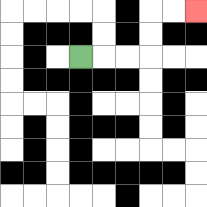{'start': '[3, 2]', 'end': '[8, 0]', 'path_directions': 'R,R,R,U,U,R,R', 'path_coordinates': '[[3, 2], [4, 2], [5, 2], [6, 2], [6, 1], [6, 0], [7, 0], [8, 0]]'}